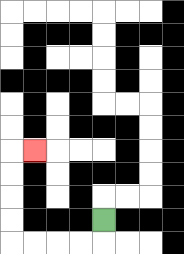{'start': '[4, 9]', 'end': '[1, 6]', 'path_directions': 'D,L,L,L,L,U,U,U,U,R', 'path_coordinates': '[[4, 9], [4, 10], [3, 10], [2, 10], [1, 10], [0, 10], [0, 9], [0, 8], [0, 7], [0, 6], [1, 6]]'}